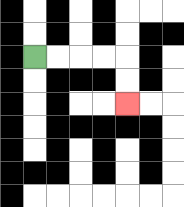{'start': '[1, 2]', 'end': '[5, 4]', 'path_directions': 'R,R,R,R,D,D', 'path_coordinates': '[[1, 2], [2, 2], [3, 2], [4, 2], [5, 2], [5, 3], [5, 4]]'}